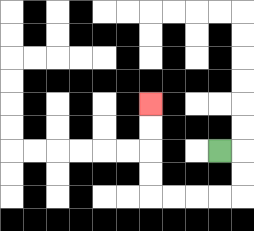{'start': '[9, 6]', 'end': '[6, 4]', 'path_directions': 'R,D,D,L,L,L,L,U,U,U,U', 'path_coordinates': '[[9, 6], [10, 6], [10, 7], [10, 8], [9, 8], [8, 8], [7, 8], [6, 8], [6, 7], [6, 6], [6, 5], [6, 4]]'}